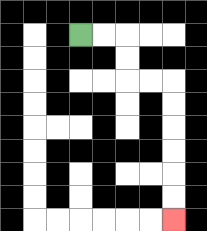{'start': '[3, 1]', 'end': '[7, 9]', 'path_directions': 'R,R,D,D,R,R,D,D,D,D,D,D', 'path_coordinates': '[[3, 1], [4, 1], [5, 1], [5, 2], [5, 3], [6, 3], [7, 3], [7, 4], [7, 5], [7, 6], [7, 7], [7, 8], [7, 9]]'}